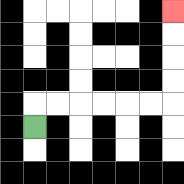{'start': '[1, 5]', 'end': '[7, 0]', 'path_directions': 'U,R,R,R,R,R,R,U,U,U,U', 'path_coordinates': '[[1, 5], [1, 4], [2, 4], [3, 4], [4, 4], [5, 4], [6, 4], [7, 4], [7, 3], [7, 2], [7, 1], [7, 0]]'}